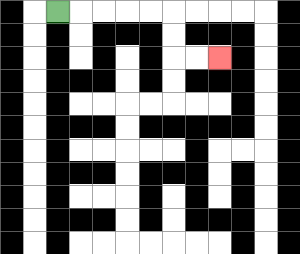{'start': '[2, 0]', 'end': '[9, 2]', 'path_directions': 'R,R,R,R,R,D,D,R,R', 'path_coordinates': '[[2, 0], [3, 0], [4, 0], [5, 0], [6, 0], [7, 0], [7, 1], [7, 2], [8, 2], [9, 2]]'}